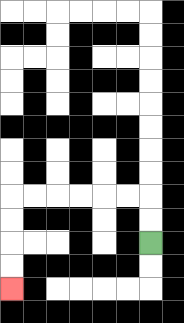{'start': '[6, 10]', 'end': '[0, 12]', 'path_directions': 'U,U,L,L,L,L,L,L,D,D,D,D', 'path_coordinates': '[[6, 10], [6, 9], [6, 8], [5, 8], [4, 8], [3, 8], [2, 8], [1, 8], [0, 8], [0, 9], [0, 10], [0, 11], [0, 12]]'}